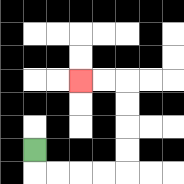{'start': '[1, 6]', 'end': '[3, 3]', 'path_directions': 'D,R,R,R,R,U,U,U,U,L,L', 'path_coordinates': '[[1, 6], [1, 7], [2, 7], [3, 7], [4, 7], [5, 7], [5, 6], [5, 5], [5, 4], [5, 3], [4, 3], [3, 3]]'}